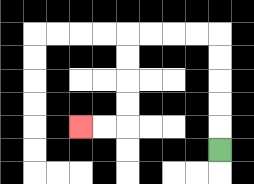{'start': '[9, 6]', 'end': '[3, 5]', 'path_directions': 'U,U,U,U,U,L,L,L,L,D,D,D,D,L,L', 'path_coordinates': '[[9, 6], [9, 5], [9, 4], [9, 3], [9, 2], [9, 1], [8, 1], [7, 1], [6, 1], [5, 1], [5, 2], [5, 3], [5, 4], [5, 5], [4, 5], [3, 5]]'}